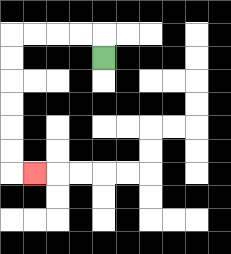{'start': '[4, 2]', 'end': '[1, 7]', 'path_directions': 'U,L,L,L,L,D,D,D,D,D,D,R', 'path_coordinates': '[[4, 2], [4, 1], [3, 1], [2, 1], [1, 1], [0, 1], [0, 2], [0, 3], [0, 4], [0, 5], [0, 6], [0, 7], [1, 7]]'}